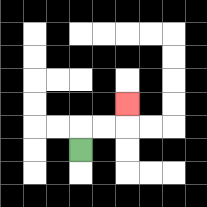{'start': '[3, 6]', 'end': '[5, 4]', 'path_directions': 'U,R,R,U', 'path_coordinates': '[[3, 6], [3, 5], [4, 5], [5, 5], [5, 4]]'}